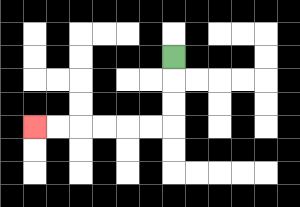{'start': '[7, 2]', 'end': '[1, 5]', 'path_directions': 'D,D,D,L,L,L,L,L,L', 'path_coordinates': '[[7, 2], [7, 3], [7, 4], [7, 5], [6, 5], [5, 5], [4, 5], [3, 5], [2, 5], [1, 5]]'}